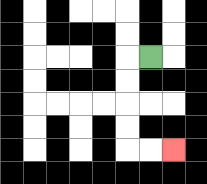{'start': '[6, 2]', 'end': '[7, 6]', 'path_directions': 'L,D,D,D,D,R,R', 'path_coordinates': '[[6, 2], [5, 2], [5, 3], [5, 4], [5, 5], [5, 6], [6, 6], [7, 6]]'}